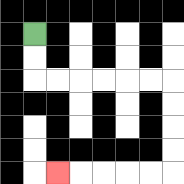{'start': '[1, 1]', 'end': '[2, 7]', 'path_directions': 'D,D,R,R,R,R,R,R,D,D,D,D,L,L,L,L,L', 'path_coordinates': '[[1, 1], [1, 2], [1, 3], [2, 3], [3, 3], [4, 3], [5, 3], [6, 3], [7, 3], [7, 4], [7, 5], [7, 6], [7, 7], [6, 7], [5, 7], [4, 7], [3, 7], [2, 7]]'}